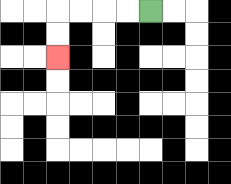{'start': '[6, 0]', 'end': '[2, 2]', 'path_directions': 'L,L,L,L,D,D', 'path_coordinates': '[[6, 0], [5, 0], [4, 0], [3, 0], [2, 0], [2, 1], [2, 2]]'}